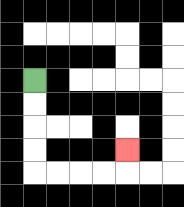{'start': '[1, 3]', 'end': '[5, 6]', 'path_directions': 'D,D,D,D,R,R,R,R,U', 'path_coordinates': '[[1, 3], [1, 4], [1, 5], [1, 6], [1, 7], [2, 7], [3, 7], [4, 7], [5, 7], [5, 6]]'}